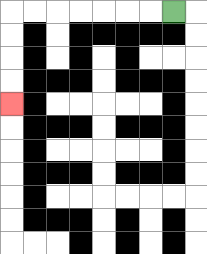{'start': '[7, 0]', 'end': '[0, 4]', 'path_directions': 'L,L,L,L,L,L,L,D,D,D,D', 'path_coordinates': '[[7, 0], [6, 0], [5, 0], [4, 0], [3, 0], [2, 0], [1, 0], [0, 0], [0, 1], [0, 2], [0, 3], [0, 4]]'}